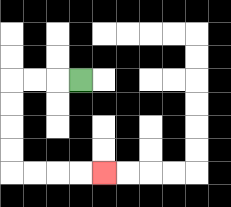{'start': '[3, 3]', 'end': '[4, 7]', 'path_directions': 'L,L,L,D,D,D,D,R,R,R,R', 'path_coordinates': '[[3, 3], [2, 3], [1, 3], [0, 3], [0, 4], [0, 5], [0, 6], [0, 7], [1, 7], [2, 7], [3, 7], [4, 7]]'}